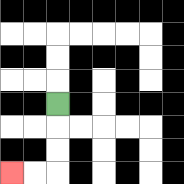{'start': '[2, 4]', 'end': '[0, 7]', 'path_directions': 'D,D,D,L,L', 'path_coordinates': '[[2, 4], [2, 5], [2, 6], [2, 7], [1, 7], [0, 7]]'}